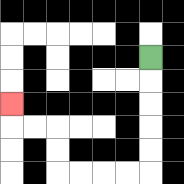{'start': '[6, 2]', 'end': '[0, 4]', 'path_directions': 'D,D,D,D,D,L,L,L,L,U,U,L,L,U', 'path_coordinates': '[[6, 2], [6, 3], [6, 4], [6, 5], [6, 6], [6, 7], [5, 7], [4, 7], [3, 7], [2, 7], [2, 6], [2, 5], [1, 5], [0, 5], [0, 4]]'}